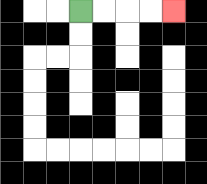{'start': '[3, 0]', 'end': '[7, 0]', 'path_directions': 'R,R,R,R', 'path_coordinates': '[[3, 0], [4, 0], [5, 0], [6, 0], [7, 0]]'}